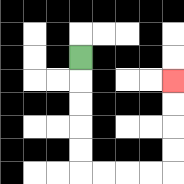{'start': '[3, 2]', 'end': '[7, 3]', 'path_directions': 'D,D,D,D,D,R,R,R,R,U,U,U,U', 'path_coordinates': '[[3, 2], [3, 3], [3, 4], [3, 5], [3, 6], [3, 7], [4, 7], [5, 7], [6, 7], [7, 7], [7, 6], [7, 5], [7, 4], [7, 3]]'}